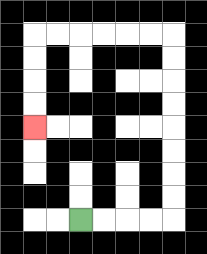{'start': '[3, 9]', 'end': '[1, 5]', 'path_directions': 'R,R,R,R,U,U,U,U,U,U,U,U,L,L,L,L,L,L,D,D,D,D', 'path_coordinates': '[[3, 9], [4, 9], [5, 9], [6, 9], [7, 9], [7, 8], [7, 7], [7, 6], [7, 5], [7, 4], [7, 3], [7, 2], [7, 1], [6, 1], [5, 1], [4, 1], [3, 1], [2, 1], [1, 1], [1, 2], [1, 3], [1, 4], [1, 5]]'}